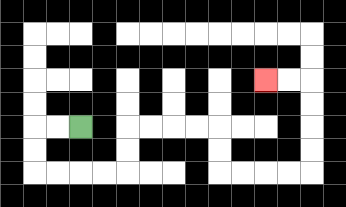{'start': '[3, 5]', 'end': '[11, 3]', 'path_directions': 'L,L,D,D,R,R,R,R,U,U,R,R,R,R,D,D,R,R,R,R,U,U,U,U,L,L', 'path_coordinates': '[[3, 5], [2, 5], [1, 5], [1, 6], [1, 7], [2, 7], [3, 7], [4, 7], [5, 7], [5, 6], [5, 5], [6, 5], [7, 5], [8, 5], [9, 5], [9, 6], [9, 7], [10, 7], [11, 7], [12, 7], [13, 7], [13, 6], [13, 5], [13, 4], [13, 3], [12, 3], [11, 3]]'}